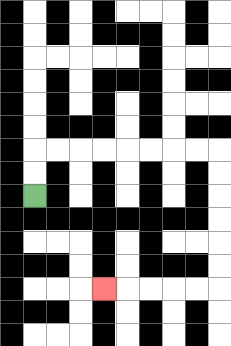{'start': '[1, 8]', 'end': '[4, 12]', 'path_directions': 'U,U,R,R,R,R,R,R,R,R,D,D,D,D,D,D,L,L,L,L,L', 'path_coordinates': '[[1, 8], [1, 7], [1, 6], [2, 6], [3, 6], [4, 6], [5, 6], [6, 6], [7, 6], [8, 6], [9, 6], [9, 7], [9, 8], [9, 9], [9, 10], [9, 11], [9, 12], [8, 12], [7, 12], [6, 12], [5, 12], [4, 12]]'}